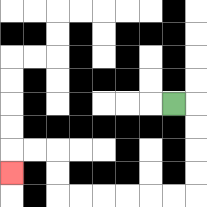{'start': '[7, 4]', 'end': '[0, 7]', 'path_directions': 'R,D,D,D,D,L,L,L,L,L,L,U,U,L,L,D', 'path_coordinates': '[[7, 4], [8, 4], [8, 5], [8, 6], [8, 7], [8, 8], [7, 8], [6, 8], [5, 8], [4, 8], [3, 8], [2, 8], [2, 7], [2, 6], [1, 6], [0, 6], [0, 7]]'}